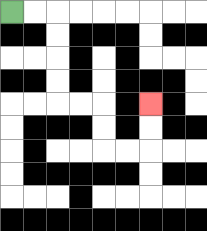{'start': '[0, 0]', 'end': '[6, 4]', 'path_directions': 'R,R,D,D,D,D,R,R,D,D,R,R,U,U', 'path_coordinates': '[[0, 0], [1, 0], [2, 0], [2, 1], [2, 2], [2, 3], [2, 4], [3, 4], [4, 4], [4, 5], [4, 6], [5, 6], [6, 6], [6, 5], [6, 4]]'}